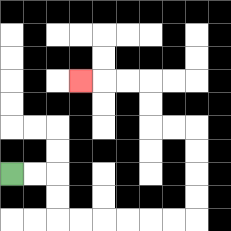{'start': '[0, 7]', 'end': '[3, 3]', 'path_directions': 'R,R,D,D,R,R,R,R,R,R,U,U,U,U,L,L,U,U,L,L,L', 'path_coordinates': '[[0, 7], [1, 7], [2, 7], [2, 8], [2, 9], [3, 9], [4, 9], [5, 9], [6, 9], [7, 9], [8, 9], [8, 8], [8, 7], [8, 6], [8, 5], [7, 5], [6, 5], [6, 4], [6, 3], [5, 3], [4, 3], [3, 3]]'}